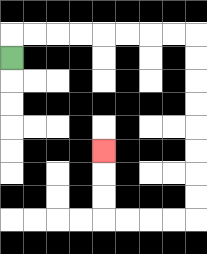{'start': '[0, 2]', 'end': '[4, 6]', 'path_directions': 'U,R,R,R,R,R,R,R,R,D,D,D,D,D,D,D,D,L,L,L,L,U,U,U', 'path_coordinates': '[[0, 2], [0, 1], [1, 1], [2, 1], [3, 1], [4, 1], [5, 1], [6, 1], [7, 1], [8, 1], [8, 2], [8, 3], [8, 4], [8, 5], [8, 6], [8, 7], [8, 8], [8, 9], [7, 9], [6, 9], [5, 9], [4, 9], [4, 8], [4, 7], [4, 6]]'}